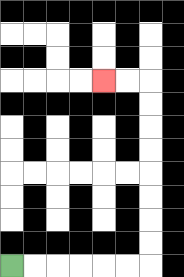{'start': '[0, 11]', 'end': '[4, 3]', 'path_directions': 'R,R,R,R,R,R,U,U,U,U,U,U,U,U,L,L', 'path_coordinates': '[[0, 11], [1, 11], [2, 11], [3, 11], [4, 11], [5, 11], [6, 11], [6, 10], [6, 9], [6, 8], [6, 7], [6, 6], [6, 5], [6, 4], [6, 3], [5, 3], [4, 3]]'}